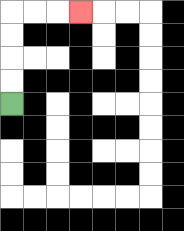{'start': '[0, 4]', 'end': '[3, 0]', 'path_directions': 'U,U,U,U,R,R,R', 'path_coordinates': '[[0, 4], [0, 3], [0, 2], [0, 1], [0, 0], [1, 0], [2, 0], [3, 0]]'}